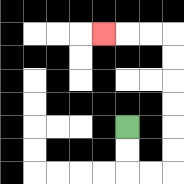{'start': '[5, 5]', 'end': '[4, 1]', 'path_directions': 'D,D,R,R,U,U,U,U,U,U,L,L,L', 'path_coordinates': '[[5, 5], [5, 6], [5, 7], [6, 7], [7, 7], [7, 6], [7, 5], [7, 4], [7, 3], [7, 2], [7, 1], [6, 1], [5, 1], [4, 1]]'}